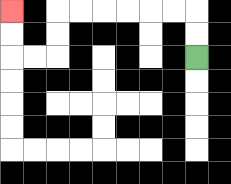{'start': '[8, 2]', 'end': '[0, 0]', 'path_directions': 'U,U,L,L,L,L,L,L,D,D,L,L,U,U', 'path_coordinates': '[[8, 2], [8, 1], [8, 0], [7, 0], [6, 0], [5, 0], [4, 0], [3, 0], [2, 0], [2, 1], [2, 2], [1, 2], [0, 2], [0, 1], [0, 0]]'}